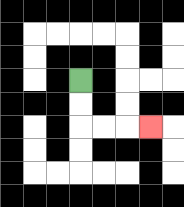{'start': '[3, 3]', 'end': '[6, 5]', 'path_directions': 'D,D,R,R,R', 'path_coordinates': '[[3, 3], [3, 4], [3, 5], [4, 5], [5, 5], [6, 5]]'}